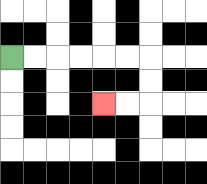{'start': '[0, 2]', 'end': '[4, 4]', 'path_directions': 'R,R,R,R,R,R,D,D,L,L', 'path_coordinates': '[[0, 2], [1, 2], [2, 2], [3, 2], [4, 2], [5, 2], [6, 2], [6, 3], [6, 4], [5, 4], [4, 4]]'}